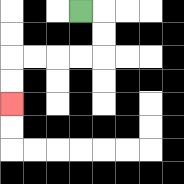{'start': '[3, 0]', 'end': '[0, 4]', 'path_directions': 'R,D,D,L,L,L,L,D,D', 'path_coordinates': '[[3, 0], [4, 0], [4, 1], [4, 2], [3, 2], [2, 2], [1, 2], [0, 2], [0, 3], [0, 4]]'}